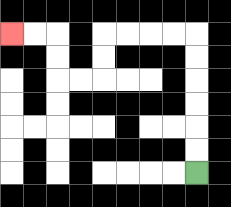{'start': '[8, 7]', 'end': '[0, 1]', 'path_directions': 'U,U,U,U,U,U,L,L,L,L,D,D,L,L,U,U,L,L', 'path_coordinates': '[[8, 7], [8, 6], [8, 5], [8, 4], [8, 3], [8, 2], [8, 1], [7, 1], [6, 1], [5, 1], [4, 1], [4, 2], [4, 3], [3, 3], [2, 3], [2, 2], [2, 1], [1, 1], [0, 1]]'}